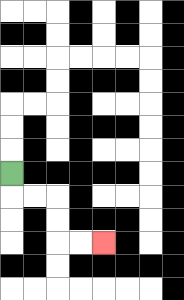{'start': '[0, 7]', 'end': '[4, 10]', 'path_directions': 'D,R,R,D,D,R,R', 'path_coordinates': '[[0, 7], [0, 8], [1, 8], [2, 8], [2, 9], [2, 10], [3, 10], [4, 10]]'}